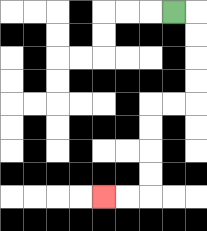{'start': '[7, 0]', 'end': '[4, 8]', 'path_directions': 'R,D,D,D,D,L,L,D,D,D,D,L,L', 'path_coordinates': '[[7, 0], [8, 0], [8, 1], [8, 2], [8, 3], [8, 4], [7, 4], [6, 4], [6, 5], [6, 6], [6, 7], [6, 8], [5, 8], [4, 8]]'}